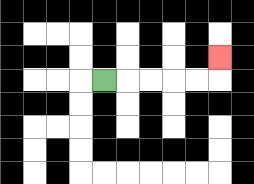{'start': '[4, 3]', 'end': '[9, 2]', 'path_directions': 'R,R,R,R,R,U', 'path_coordinates': '[[4, 3], [5, 3], [6, 3], [7, 3], [8, 3], [9, 3], [9, 2]]'}